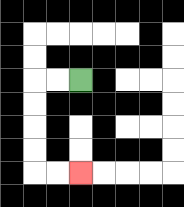{'start': '[3, 3]', 'end': '[3, 7]', 'path_directions': 'L,L,D,D,D,D,R,R', 'path_coordinates': '[[3, 3], [2, 3], [1, 3], [1, 4], [1, 5], [1, 6], [1, 7], [2, 7], [3, 7]]'}